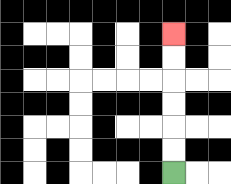{'start': '[7, 7]', 'end': '[7, 1]', 'path_directions': 'U,U,U,U,U,U', 'path_coordinates': '[[7, 7], [7, 6], [7, 5], [7, 4], [7, 3], [7, 2], [7, 1]]'}